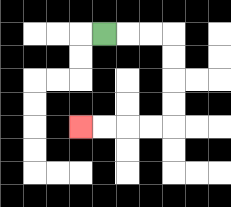{'start': '[4, 1]', 'end': '[3, 5]', 'path_directions': 'R,R,R,D,D,D,D,L,L,L,L', 'path_coordinates': '[[4, 1], [5, 1], [6, 1], [7, 1], [7, 2], [7, 3], [7, 4], [7, 5], [6, 5], [5, 5], [4, 5], [3, 5]]'}